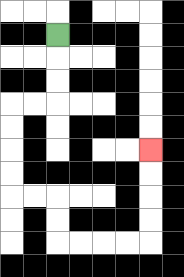{'start': '[2, 1]', 'end': '[6, 6]', 'path_directions': 'D,D,D,L,L,D,D,D,D,R,R,D,D,R,R,R,R,U,U,U,U', 'path_coordinates': '[[2, 1], [2, 2], [2, 3], [2, 4], [1, 4], [0, 4], [0, 5], [0, 6], [0, 7], [0, 8], [1, 8], [2, 8], [2, 9], [2, 10], [3, 10], [4, 10], [5, 10], [6, 10], [6, 9], [6, 8], [6, 7], [6, 6]]'}